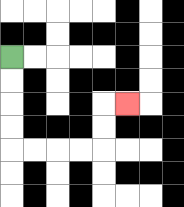{'start': '[0, 2]', 'end': '[5, 4]', 'path_directions': 'D,D,D,D,R,R,R,R,U,U,R', 'path_coordinates': '[[0, 2], [0, 3], [0, 4], [0, 5], [0, 6], [1, 6], [2, 6], [3, 6], [4, 6], [4, 5], [4, 4], [5, 4]]'}